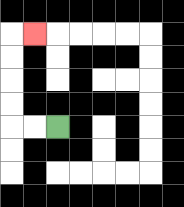{'start': '[2, 5]', 'end': '[1, 1]', 'path_directions': 'L,L,U,U,U,U,R', 'path_coordinates': '[[2, 5], [1, 5], [0, 5], [0, 4], [0, 3], [0, 2], [0, 1], [1, 1]]'}